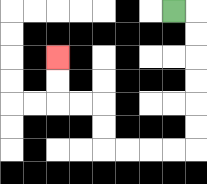{'start': '[7, 0]', 'end': '[2, 2]', 'path_directions': 'R,D,D,D,D,D,D,L,L,L,L,U,U,L,L,U,U', 'path_coordinates': '[[7, 0], [8, 0], [8, 1], [8, 2], [8, 3], [8, 4], [8, 5], [8, 6], [7, 6], [6, 6], [5, 6], [4, 6], [4, 5], [4, 4], [3, 4], [2, 4], [2, 3], [2, 2]]'}